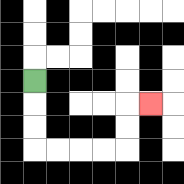{'start': '[1, 3]', 'end': '[6, 4]', 'path_directions': 'D,D,D,R,R,R,R,U,U,R', 'path_coordinates': '[[1, 3], [1, 4], [1, 5], [1, 6], [2, 6], [3, 6], [4, 6], [5, 6], [5, 5], [5, 4], [6, 4]]'}